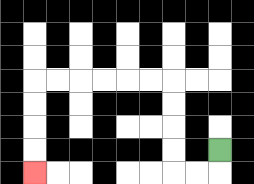{'start': '[9, 6]', 'end': '[1, 7]', 'path_directions': 'D,L,L,U,U,U,U,L,L,L,L,L,L,D,D,D,D', 'path_coordinates': '[[9, 6], [9, 7], [8, 7], [7, 7], [7, 6], [7, 5], [7, 4], [7, 3], [6, 3], [5, 3], [4, 3], [3, 3], [2, 3], [1, 3], [1, 4], [1, 5], [1, 6], [1, 7]]'}